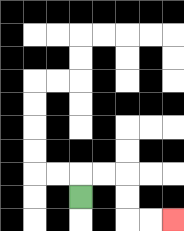{'start': '[3, 8]', 'end': '[7, 9]', 'path_directions': 'U,R,R,D,D,R,R', 'path_coordinates': '[[3, 8], [3, 7], [4, 7], [5, 7], [5, 8], [5, 9], [6, 9], [7, 9]]'}